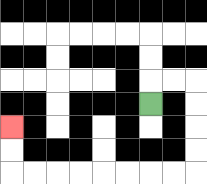{'start': '[6, 4]', 'end': '[0, 5]', 'path_directions': 'U,R,R,D,D,D,D,L,L,L,L,L,L,L,L,U,U', 'path_coordinates': '[[6, 4], [6, 3], [7, 3], [8, 3], [8, 4], [8, 5], [8, 6], [8, 7], [7, 7], [6, 7], [5, 7], [4, 7], [3, 7], [2, 7], [1, 7], [0, 7], [0, 6], [0, 5]]'}